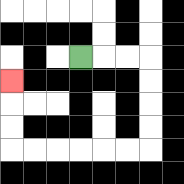{'start': '[3, 2]', 'end': '[0, 3]', 'path_directions': 'R,R,R,D,D,D,D,L,L,L,L,L,L,U,U,U', 'path_coordinates': '[[3, 2], [4, 2], [5, 2], [6, 2], [6, 3], [6, 4], [6, 5], [6, 6], [5, 6], [4, 6], [3, 6], [2, 6], [1, 6], [0, 6], [0, 5], [0, 4], [0, 3]]'}